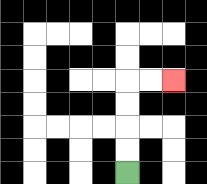{'start': '[5, 7]', 'end': '[7, 3]', 'path_directions': 'U,U,U,U,R,R', 'path_coordinates': '[[5, 7], [5, 6], [5, 5], [5, 4], [5, 3], [6, 3], [7, 3]]'}